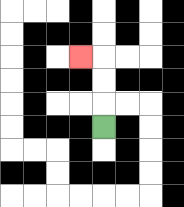{'start': '[4, 5]', 'end': '[3, 2]', 'path_directions': 'U,U,U,L', 'path_coordinates': '[[4, 5], [4, 4], [4, 3], [4, 2], [3, 2]]'}